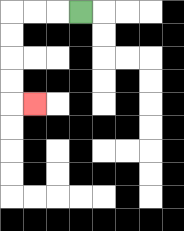{'start': '[3, 0]', 'end': '[1, 4]', 'path_directions': 'L,L,L,D,D,D,D,R', 'path_coordinates': '[[3, 0], [2, 0], [1, 0], [0, 0], [0, 1], [0, 2], [0, 3], [0, 4], [1, 4]]'}